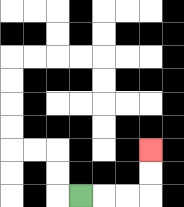{'start': '[3, 8]', 'end': '[6, 6]', 'path_directions': 'R,R,R,U,U', 'path_coordinates': '[[3, 8], [4, 8], [5, 8], [6, 8], [6, 7], [6, 6]]'}